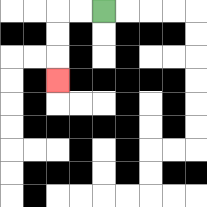{'start': '[4, 0]', 'end': '[2, 3]', 'path_directions': 'L,L,D,D,D', 'path_coordinates': '[[4, 0], [3, 0], [2, 0], [2, 1], [2, 2], [2, 3]]'}